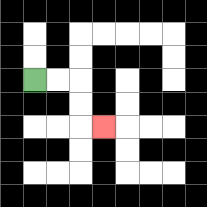{'start': '[1, 3]', 'end': '[4, 5]', 'path_directions': 'R,R,D,D,R', 'path_coordinates': '[[1, 3], [2, 3], [3, 3], [3, 4], [3, 5], [4, 5]]'}